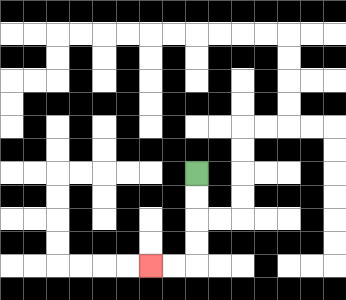{'start': '[8, 7]', 'end': '[6, 11]', 'path_directions': 'D,D,D,D,L,L', 'path_coordinates': '[[8, 7], [8, 8], [8, 9], [8, 10], [8, 11], [7, 11], [6, 11]]'}